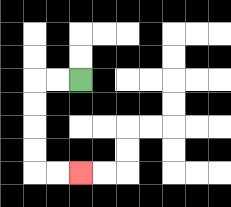{'start': '[3, 3]', 'end': '[3, 7]', 'path_directions': 'L,L,D,D,D,D,R,R', 'path_coordinates': '[[3, 3], [2, 3], [1, 3], [1, 4], [1, 5], [1, 6], [1, 7], [2, 7], [3, 7]]'}